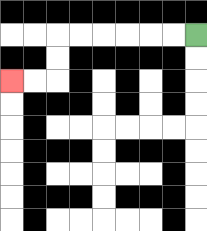{'start': '[8, 1]', 'end': '[0, 3]', 'path_directions': 'L,L,L,L,L,L,D,D,L,L', 'path_coordinates': '[[8, 1], [7, 1], [6, 1], [5, 1], [4, 1], [3, 1], [2, 1], [2, 2], [2, 3], [1, 3], [0, 3]]'}